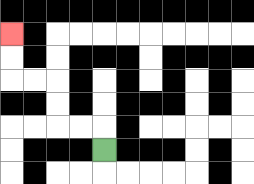{'start': '[4, 6]', 'end': '[0, 1]', 'path_directions': 'U,L,L,U,U,L,L,U,U', 'path_coordinates': '[[4, 6], [4, 5], [3, 5], [2, 5], [2, 4], [2, 3], [1, 3], [0, 3], [0, 2], [0, 1]]'}